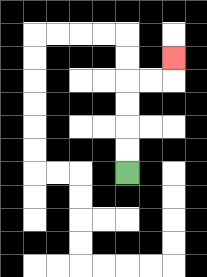{'start': '[5, 7]', 'end': '[7, 2]', 'path_directions': 'U,U,U,U,R,R,U', 'path_coordinates': '[[5, 7], [5, 6], [5, 5], [5, 4], [5, 3], [6, 3], [7, 3], [7, 2]]'}